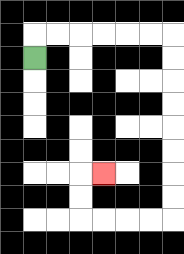{'start': '[1, 2]', 'end': '[4, 7]', 'path_directions': 'U,R,R,R,R,R,R,D,D,D,D,D,D,D,D,L,L,L,L,U,U,R', 'path_coordinates': '[[1, 2], [1, 1], [2, 1], [3, 1], [4, 1], [5, 1], [6, 1], [7, 1], [7, 2], [7, 3], [7, 4], [7, 5], [7, 6], [7, 7], [7, 8], [7, 9], [6, 9], [5, 9], [4, 9], [3, 9], [3, 8], [3, 7], [4, 7]]'}